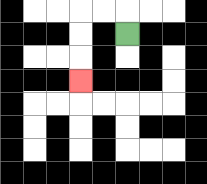{'start': '[5, 1]', 'end': '[3, 3]', 'path_directions': 'U,L,L,D,D,D', 'path_coordinates': '[[5, 1], [5, 0], [4, 0], [3, 0], [3, 1], [3, 2], [3, 3]]'}